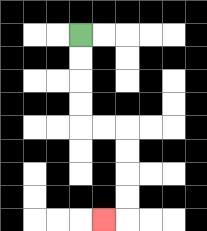{'start': '[3, 1]', 'end': '[4, 9]', 'path_directions': 'D,D,D,D,R,R,D,D,D,D,L', 'path_coordinates': '[[3, 1], [3, 2], [3, 3], [3, 4], [3, 5], [4, 5], [5, 5], [5, 6], [5, 7], [5, 8], [5, 9], [4, 9]]'}